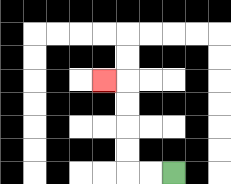{'start': '[7, 7]', 'end': '[4, 3]', 'path_directions': 'L,L,U,U,U,U,L', 'path_coordinates': '[[7, 7], [6, 7], [5, 7], [5, 6], [5, 5], [5, 4], [5, 3], [4, 3]]'}